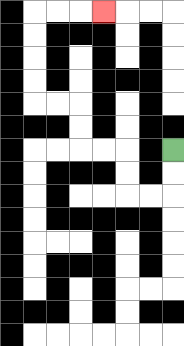{'start': '[7, 6]', 'end': '[4, 0]', 'path_directions': 'D,D,L,L,U,U,L,L,U,U,L,L,U,U,U,U,R,R,R', 'path_coordinates': '[[7, 6], [7, 7], [7, 8], [6, 8], [5, 8], [5, 7], [5, 6], [4, 6], [3, 6], [3, 5], [3, 4], [2, 4], [1, 4], [1, 3], [1, 2], [1, 1], [1, 0], [2, 0], [3, 0], [4, 0]]'}